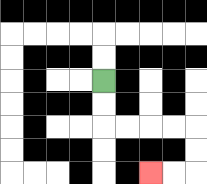{'start': '[4, 3]', 'end': '[6, 7]', 'path_directions': 'D,D,R,R,R,R,D,D,L,L', 'path_coordinates': '[[4, 3], [4, 4], [4, 5], [5, 5], [6, 5], [7, 5], [8, 5], [8, 6], [8, 7], [7, 7], [6, 7]]'}